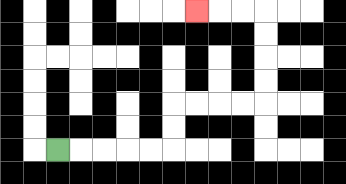{'start': '[2, 6]', 'end': '[8, 0]', 'path_directions': 'R,R,R,R,R,U,U,R,R,R,R,U,U,U,U,L,L,L', 'path_coordinates': '[[2, 6], [3, 6], [4, 6], [5, 6], [6, 6], [7, 6], [7, 5], [7, 4], [8, 4], [9, 4], [10, 4], [11, 4], [11, 3], [11, 2], [11, 1], [11, 0], [10, 0], [9, 0], [8, 0]]'}